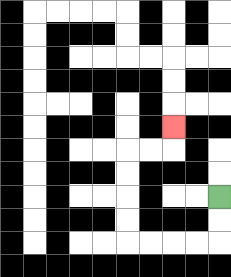{'start': '[9, 8]', 'end': '[7, 5]', 'path_directions': 'D,D,L,L,L,L,U,U,U,U,R,R,U', 'path_coordinates': '[[9, 8], [9, 9], [9, 10], [8, 10], [7, 10], [6, 10], [5, 10], [5, 9], [5, 8], [5, 7], [5, 6], [6, 6], [7, 6], [7, 5]]'}